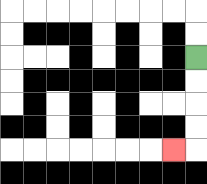{'start': '[8, 2]', 'end': '[7, 6]', 'path_directions': 'D,D,D,D,L', 'path_coordinates': '[[8, 2], [8, 3], [8, 4], [8, 5], [8, 6], [7, 6]]'}